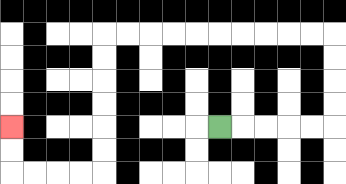{'start': '[9, 5]', 'end': '[0, 5]', 'path_directions': 'R,R,R,R,R,U,U,U,U,L,L,L,L,L,L,L,L,L,L,D,D,D,D,D,D,L,L,L,L,U,U', 'path_coordinates': '[[9, 5], [10, 5], [11, 5], [12, 5], [13, 5], [14, 5], [14, 4], [14, 3], [14, 2], [14, 1], [13, 1], [12, 1], [11, 1], [10, 1], [9, 1], [8, 1], [7, 1], [6, 1], [5, 1], [4, 1], [4, 2], [4, 3], [4, 4], [4, 5], [4, 6], [4, 7], [3, 7], [2, 7], [1, 7], [0, 7], [0, 6], [0, 5]]'}